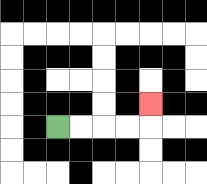{'start': '[2, 5]', 'end': '[6, 4]', 'path_directions': 'R,R,R,R,U', 'path_coordinates': '[[2, 5], [3, 5], [4, 5], [5, 5], [6, 5], [6, 4]]'}